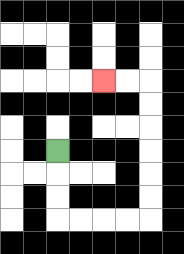{'start': '[2, 6]', 'end': '[4, 3]', 'path_directions': 'D,D,D,R,R,R,R,U,U,U,U,U,U,L,L', 'path_coordinates': '[[2, 6], [2, 7], [2, 8], [2, 9], [3, 9], [4, 9], [5, 9], [6, 9], [6, 8], [6, 7], [6, 6], [6, 5], [6, 4], [6, 3], [5, 3], [4, 3]]'}